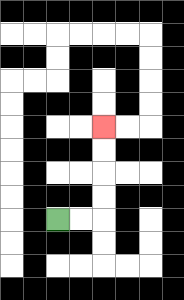{'start': '[2, 9]', 'end': '[4, 5]', 'path_directions': 'R,R,U,U,U,U', 'path_coordinates': '[[2, 9], [3, 9], [4, 9], [4, 8], [4, 7], [4, 6], [4, 5]]'}